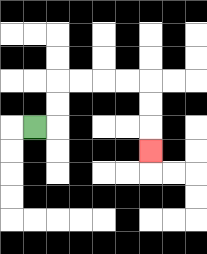{'start': '[1, 5]', 'end': '[6, 6]', 'path_directions': 'R,U,U,R,R,R,R,D,D,D', 'path_coordinates': '[[1, 5], [2, 5], [2, 4], [2, 3], [3, 3], [4, 3], [5, 3], [6, 3], [6, 4], [6, 5], [6, 6]]'}